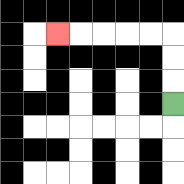{'start': '[7, 4]', 'end': '[2, 1]', 'path_directions': 'U,U,U,L,L,L,L,L', 'path_coordinates': '[[7, 4], [7, 3], [7, 2], [7, 1], [6, 1], [5, 1], [4, 1], [3, 1], [2, 1]]'}